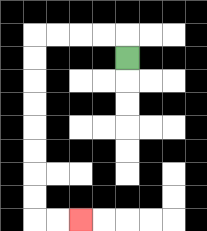{'start': '[5, 2]', 'end': '[3, 9]', 'path_directions': 'U,L,L,L,L,D,D,D,D,D,D,D,D,R,R', 'path_coordinates': '[[5, 2], [5, 1], [4, 1], [3, 1], [2, 1], [1, 1], [1, 2], [1, 3], [1, 4], [1, 5], [1, 6], [1, 7], [1, 8], [1, 9], [2, 9], [3, 9]]'}